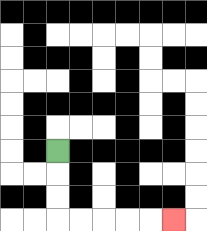{'start': '[2, 6]', 'end': '[7, 9]', 'path_directions': 'D,D,D,R,R,R,R,R', 'path_coordinates': '[[2, 6], [2, 7], [2, 8], [2, 9], [3, 9], [4, 9], [5, 9], [6, 9], [7, 9]]'}